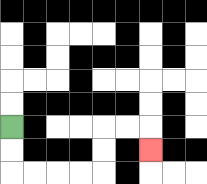{'start': '[0, 5]', 'end': '[6, 6]', 'path_directions': 'D,D,R,R,R,R,U,U,R,R,D', 'path_coordinates': '[[0, 5], [0, 6], [0, 7], [1, 7], [2, 7], [3, 7], [4, 7], [4, 6], [4, 5], [5, 5], [6, 5], [6, 6]]'}